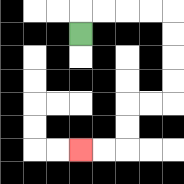{'start': '[3, 1]', 'end': '[3, 6]', 'path_directions': 'U,R,R,R,R,D,D,D,D,L,L,D,D,L,L', 'path_coordinates': '[[3, 1], [3, 0], [4, 0], [5, 0], [6, 0], [7, 0], [7, 1], [7, 2], [7, 3], [7, 4], [6, 4], [5, 4], [5, 5], [5, 6], [4, 6], [3, 6]]'}